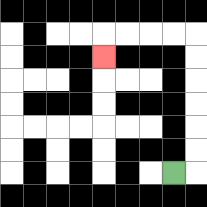{'start': '[7, 7]', 'end': '[4, 2]', 'path_directions': 'R,U,U,U,U,U,U,L,L,L,L,D', 'path_coordinates': '[[7, 7], [8, 7], [8, 6], [8, 5], [8, 4], [8, 3], [8, 2], [8, 1], [7, 1], [6, 1], [5, 1], [4, 1], [4, 2]]'}